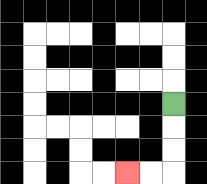{'start': '[7, 4]', 'end': '[5, 7]', 'path_directions': 'D,D,D,L,L', 'path_coordinates': '[[7, 4], [7, 5], [7, 6], [7, 7], [6, 7], [5, 7]]'}